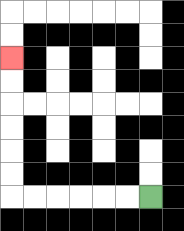{'start': '[6, 8]', 'end': '[0, 2]', 'path_directions': 'L,L,L,L,L,L,U,U,U,U,U,U', 'path_coordinates': '[[6, 8], [5, 8], [4, 8], [3, 8], [2, 8], [1, 8], [0, 8], [0, 7], [0, 6], [0, 5], [0, 4], [0, 3], [0, 2]]'}